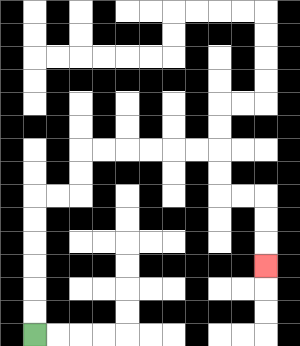{'start': '[1, 14]', 'end': '[11, 11]', 'path_directions': 'U,U,U,U,U,U,R,R,U,U,R,R,R,R,R,R,D,D,R,R,D,D,D', 'path_coordinates': '[[1, 14], [1, 13], [1, 12], [1, 11], [1, 10], [1, 9], [1, 8], [2, 8], [3, 8], [3, 7], [3, 6], [4, 6], [5, 6], [6, 6], [7, 6], [8, 6], [9, 6], [9, 7], [9, 8], [10, 8], [11, 8], [11, 9], [11, 10], [11, 11]]'}